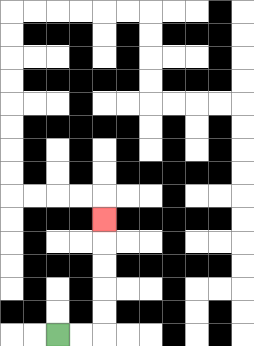{'start': '[2, 14]', 'end': '[4, 9]', 'path_directions': 'R,R,U,U,U,U,U', 'path_coordinates': '[[2, 14], [3, 14], [4, 14], [4, 13], [4, 12], [4, 11], [4, 10], [4, 9]]'}